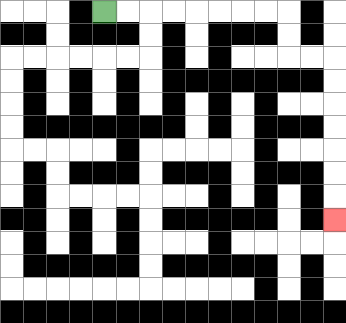{'start': '[4, 0]', 'end': '[14, 9]', 'path_directions': 'R,R,R,R,R,R,R,R,D,D,R,R,D,D,D,D,D,D,D', 'path_coordinates': '[[4, 0], [5, 0], [6, 0], [7, 0], [8, 0], [9, 0], [10, 0], [11, 0], [12, 0], [12, 1], [12, 2], [13, 2], [14, 2], [14, 3], [14, 4], [14, 5], [14, 6], [14, 7], [14, 8], [14, 9]]'}